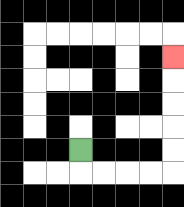{'start': '[3, 6]', 'end': '[7, 2]', 'path_directions': 'D,R,R,R,R,U,U,U,U,U', 'path_coordinates': '[[3, 6], [3, 7], [4, 7], [5, 7], [6, 7], [7, 7], [7, 6], [7, 5], [7, 4], [7, 3], [7, 2]]'}